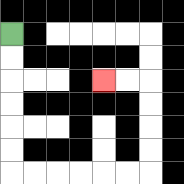{'start': '[0, 1]', 'end': '[4, 3]', 'path_directions': 'D,D,D,D,D,D,R,R,R,R,R,R,U,U,U,U,L,L', 'path_coordinates': '[[0, 1], [0, 2], [0, 3], [0, 4], [0, 5], [0, 6], [0, 7], [1, 7], [2, 7], [3, 7], [4, 7], [5, 7], [6, 7], [6, 6], [6, 5], [6, 4], [6, 3], [5, 3], [4, 3]]'}